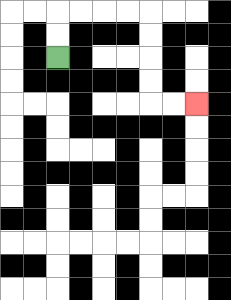{'start': '[2, 2]', 'end': '[8, 4]', 'path_directions': 'U,U,R,R,R,R,D,D,D,D,R,R', 'path_coordinates': '[[2, 2], [2, 1], [2, 0], [3, 0], [4, 0], [5, 0], [6, 0], [6, 1], [6, 2], [6, 3], [6, 4], [7, 4], [8, 4]]'}